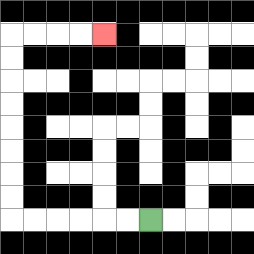{'start': '[6, 9]', 'end': '[4, 1]', 'path_directions': 'L,L,L,L,L,L,U,U,U,U,U,U,U,U,R,R,R,R', 'path_coordinates': '[[6, 9], [5, 9], [4, 9], [3, 9], [2, 9], [1, 9], [0, 9], [0, 8], [0, 7], [0, 6], [0, 5], [0, 4], [0, 3], [0, 2], [0, 1], [1, 1], [2, 1], [3, 1], [4, 1]]'}